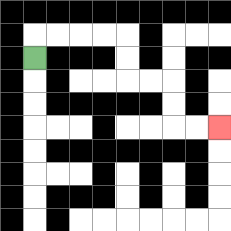{'start': '[1, 2]', 'end': '[9, 5]', 'path_directions': 'U,R,R,R,R,D,D,R,R,D,D,R,R', 'path_coordinates': '[[1, 2], [1, 1], [2, 1], [3, 1], [4, 1], [5, 1], [5, 2], [5, 3], [6, 3], [7, 3], [7, 4], [7, 5], [8, 5], [9, 5]]'}